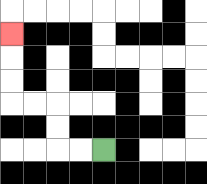{'start': '[4, 6]', 'end': '[0, 1]', 'path_directions': 'L,L,U,U,L,L,U,U,U', 'path_coordinates': '[[4, 6], [3, 6], [2, 6], [2, 5], [2, 4], [1, 4], [0, 4], [0, 3], [0, 2], [0, 1]]'}